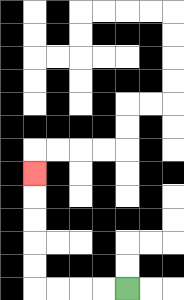{'start': '[5, 12]', 'end': '[1, 7]', 'path_directions': 'L,L,L,L,U,U,U,U,U', 'path_coordinates': '[[5, 12], [4, 12], [3, 12], [2, 12], [1, 12], [1, 11], [1, 10], [1, 9], [1, 8], [1, 7]]'}